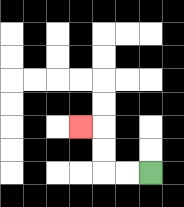{'start': '[6, 7]', 'end': '[3, 5]', 'path_directions': 'L,L,U,U,L', 'path_coordinates': '[[6, 7], [5, 7], [4, 7], [4, 6], [4, 5], [3, 5]]'}